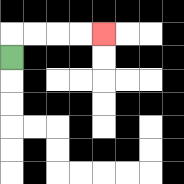{'start': '[0, 2]', 'end': '[4, 1]', 'path_directions': 'U,R,R,R,R', 'path_coordinates': '[[0, 2], [0, 1], [1, 1], [2, 1], [3, 1], [4, 1]]'}